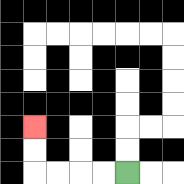{'start': '[5, 7]', 'end': '[1, 5]', 'path_directions': 'L,L,L,L,U,U', 'path_coordinates': '[[5, 7], [4, 7], [3, 7], [2, 7], [1, 7], [1, 6], [1, 5]]'}